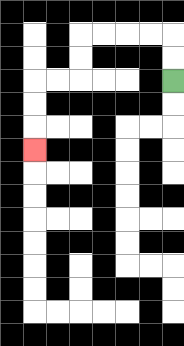{'start': '[7, 3]', 'end': '[1, 6]', 'path_directions': 'U,U,L,L,L,L,D,D,L,L,D,D,D', 'path_coordinates': '[[7, 3], [7, 2], [7, 1], [6, 1], [5, 1], [4, 1], [3, 1], [3, 2], [3, 3], [2, 3], [1, 3], [1, 4], [1, 5], [1, 6]]'}